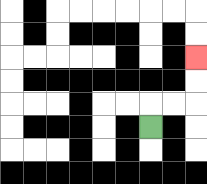{'start': '[6, 5]', 'end': '[8, 2]', 'path_directions': 'U,R,R,U,U', 'path_coordinates': '[[6, 5], [6, 4], [7, 4], [8, 4], [8, 3], [8, 2]]'}